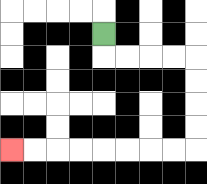{'start': '[4, 1]', 'end': '[0, 6]', 'path_directions': 'D,R,R,R,R,D,D,D,D,L,L,L,L,L,L,L,L', 'path_coordinates': '[[4, 1], [4, 2], [5, 2], [6, 2], [7, 2], [8, 2], [8, 3], [8, 4], [8, 5], [8, 6], [7, 6], [6, 6], [5, 6], [4, 6], [3, 6], [2, 6], [1, 6], [0, 6]]'}